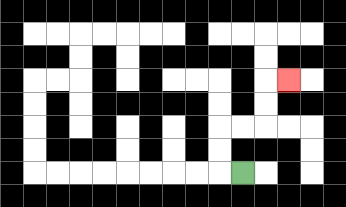{'start': '[10, 7]', 'end': '[12, 3]', 'path_directions': 'L,U,U,R,R,U,U,R', 'path_coordinates': '[[10, 7], [9, 7], [9, 6], [9, 5], [10, 5], [11, 5], [11, 4], [11, 3], [12, 3]]'}